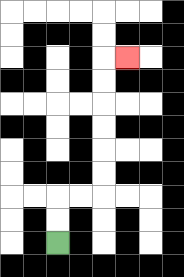{'start': '[2, 10]', 'end': '[5, 2]', 'path_directions': 'U,U,R,R,U,U,U,U,U,U,R', 'path_coordinates': '[[2, 10], [2, 9], [2, 8], [3, 8], [4, 8], [4, 7], [4, 6], [4, 5], [4, 4], [4, 3], [4, 2], [5, 2]]'}